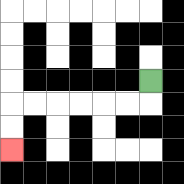{'start': '[6, 3]', 'end': '[0, 6]', 'path_directions': 'D,L,L,L,L,L,L,D,D', 'path_coordinates': '[[6, 3], [6, 4], [5, 4], [4, 4], [3, 4], [2, 4], [1, 4], [0, 4], [0, 5], [0, 6]]'}